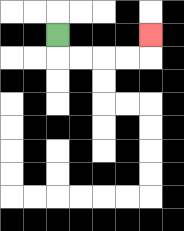{'start': '[2, 1]', 'end': '[6, 1]', 'path_directions': 'D,R,R,R,R,U', 'path_coordinates': '[[2, 1], [2, 2], [3, 2], [4, 2], [5, 2], [6, 2], [6, 1]]'}